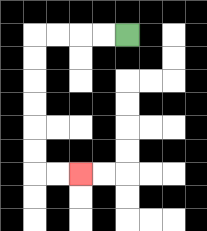{'start': '[5, 1]', 'end': '[3, 7]', 'path_directions': 'L,L,L,L,D,D,D,D,D,D,R,R', 'path_coordinates': '[[5, 1], [4, 1], [3, 1], [2, 1], [1, 1], [1, 2], [1, 3], [1, 4], [1, 5], [1, 6], [1, 7], [2, 7], [3, 7]]'}